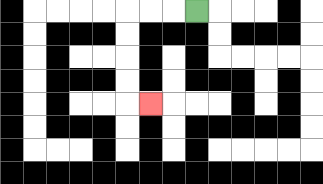{'start': '[8, 0]', 'end': '[6, 4]', 'path_directions': 'L,L,L,D,D,D,D,R', 'path_coordinates': '[[8, 0], [7, 0], [6, 0], [5, 0], [5, 1], [5, 2], [5, 3], [5, 4], [6, 4]]'}